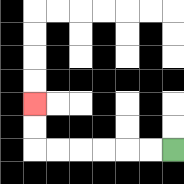{'start': '[7, 6]', 'end': '[1, 4]', 'path_directions': 'L,L,L,L,L,L,U,U', 'path_coordinates': '[[7, 6], [6, 6], [5, 6], [4, 6], [3, 6], [2, 6], [1, 6], [1, 5], [1, 4]]'}